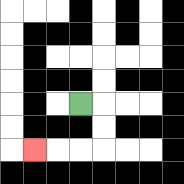{'start': '[3, 4]', 'end': '[1, 6]', 'path_directions': 'R,D,D,L,L,L', 'path_coordinates': '[[3, 4], [4, 4], [4, 5], [4, 6], [3, 6], [2, 6], [1, 6]]'}